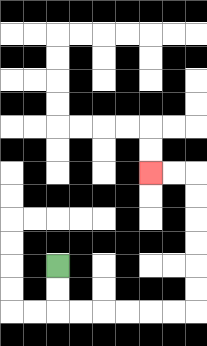{'start': '[2, 11]', 'end': '[6, 7]', 'path_directions': 'D,D,R,R,R,R,R,R,U,U,U,U,U,U,L,L', 'path_coordinates': '[[2, 11], [2, 12], [2, 13], [3, 13], [4, 13], [5, 13], [6, 13], [7, 13], [8, 13], [8, 12], [8, 11], [8, 10], [8, 9], [8, 8], [8, 7], [7, 7], [6, 7]]'}